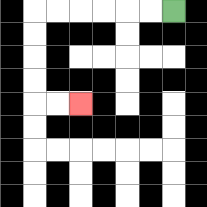{'start': '[7, 0]', 'end': '[3, 4]', 'path_directions': 'L,L,L,L,L,L,D,D,D,D,R,R', 'path_coordinates': '[[7, 0], [6, 0], [5, 0], [4, 0], [3, 0], [2, 0], [1, 0], [1, 1], [1, 2], [1, 3], [1, 4], [2, 4], [3, 4]]'}